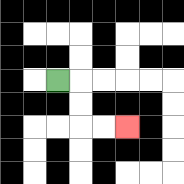{'start': '[2, 3]', 'end': '[5, 5]', 'path_directions': 'R,D,D,R,R', 'path_coordinates': '[[2, 3], [3, 3], [3, 4], [3, 5], [4, 5], [5, 5]]'}